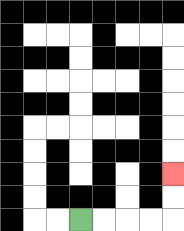{'start': '[3, 9]', 'end': '[7, 7]', 'path_directions': 'R,R,R,R,U,U', 'path_coordinates': '[[3, 9], [4, 9], [5, 9], [6, 9], [7, 9], [7, 8], [7, 7]]'}